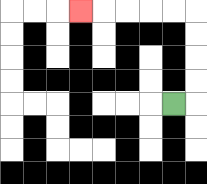{'start': '[7, 4]', 'end': '[3, 0]', 'path_directions': 'R,U,U,U,U,L,L,L,L,L', 'path_coordinates': '[[7, 4], [8, 4], [8, 3], [8, 2], [8, 1], [8, 0], [7, 0], [6, 0], [5, 0], [4, 0], [3, 0]]'}